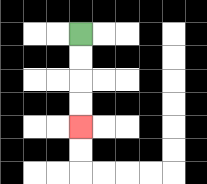{'start': '[3, 1]', 'end': '[3, 5]', 'path_directions': 'D,D,D,D', 'path_coordinates': '[[3, 1], [3, 2], [3, 3], [3, 4], [3, 5]]'}